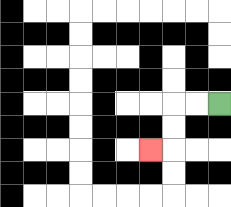{'start': '[9, 4]', 'end': '[6, 6]', 'path_directions': 'L,L,D,D,L', 'path_coordinates': '[[9, 4], [8, 4], [7, 4], [7, 5], [7, 6], [6, 6]]'}